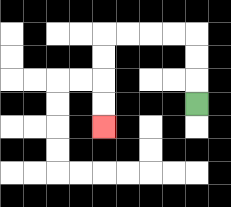{'start': '[8, 4]', 'end': '[4, 5]', 'path_directions': 'U,U,U,L,L,L,L,D,D,D,D', 'path_coordinates': '[[8, 4], [8, 3], [8, 2], [8, 1], [7, 1], [6, 1], [5, 1], [4, 1], [4, 2], [4, 3], [4, 4], [4, 5]]'}